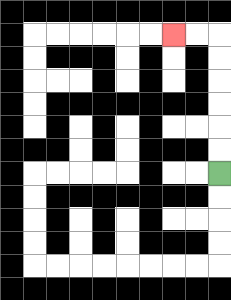{'start': '[9, 7]', 'end': '[7, 1]', 'path_directions': 'U,U,U,U,U,U,L,L', 'path_coordinates': '[[9, 7], [9, 6], [9, 5], [9, 4], [9, 3], [9, 2], [9, 1], [8, 1], [7, 1]]'}